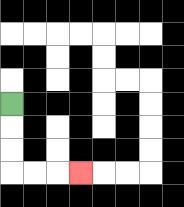{'start': '[0, 4]', 'end': '[3, 7]', 'path_directions': 'D,D,D,R,R,R', 'path_coordinates': '[[0, 4], [0, 5], [0, 6], [0, 7], [1, 7], [2, 7], [3, 7]]'}